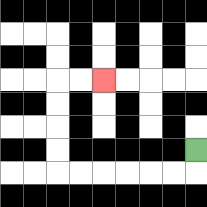{'start': '[8, 6]', 'end': '[4, 3]', 'path_directions': 'D,L,L,L,L,L,L,U,U,U,U,R,R', 'path_coordinates': '[[8, 6], [8, 7], [7, 7], [6, 7], [5, 7], [4, 7], [3, 7], [2, 7], [2, 6], [2, 5], [2, 4], [2, 3], [3, 3], [4, 3]]'}